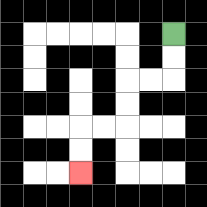{'start': '[7, 1]', 'end': '[3, 7]', 'path_directions': 'D,D,L,L,D,D,L,L,D,D', 'path_coordinates': '[[7, 1], [7, 2], [7, 3], [6, 3], [5, 3], [5, 4], [5, 5], [4, 5], [3, 5], [3, 6], [3, 7]]'}